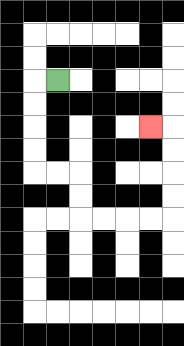{'start': '[2, 3]', 'end': '[6, 5]', 'path_directions': 'L,D,D,D,D,R,R,D,D,R,R,R,R,U,U,U,U,L', 'path_coordinates': '[[2, 3], [1, 3], [1, 4], [1, 5], [1, 6], [1, 7], [2, 7], [3, 7], [3, 8], [3, 9], [4, 9], [5, 9], [6, 9], [7, 9], [7, 8], [7, 7], [7, 6], [7, 5], [6, 5]]'}